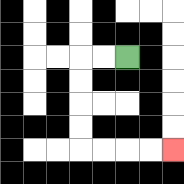{'start': '[5, 2]', 'end': '[7, 6]', 'path_directions': 'L,L,D,D,D,D,R,R,R,R', 'path_coordinates': '[[5, 2], [4, 2], [3, 2], [3, 3], [3, 4], [3, 5], [3, 6], [4, 6], [5, 6], [6, 6], [7, 6]]'}